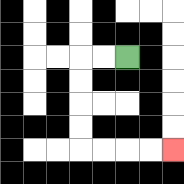{'start': '[5, 2]', 'end': '[7, 6]', 'path_directions': 'L,L,D,D,D,D,R,R,R,R', 'path_coordinates': '[[5, 2], [4, 2], [3, 2], [3, 3], [3, 4], [3, 5], [3, 6], [4, 6], [5, 6], [6, 6], [7, 6]]'}